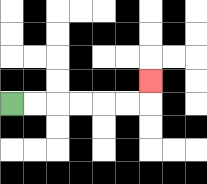{'start': '[0, 4]', 'end': '[6, 3]', 'path_directions': 'R,R,R,R,R,R,U', 'path_coordinates': '[[0, 4], [1, 4], [2, 4], [3, 4], [4, 4], [5, 4], [6, 4], [6, 3]]'}